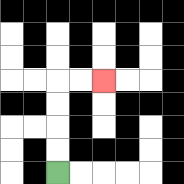{'start': '[2, 7]', 'end': '[4, 3]', 'path_directions': 'U,U,U,U,R,R', 'path_coordinates': '[[2, 7], [2, 6], [2, 5], [2, 4], [2, 3], [3, 3], [4, 3]]'}